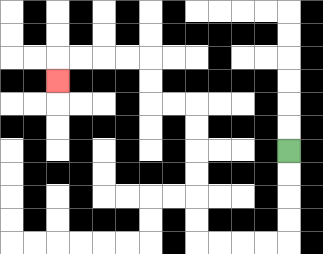{'start': '[12, 6]', 'end': '[2, 3]', 'path_directions': 'D,D,D,D,L,L,L,L,U,U,U,U,U,U,L,L,U,U,L,L,L,L,D', 'path_coordinates': '[[12, 6], [12, 7], [12, 8], [12, 9], [12, 10], [11, 10], [10, 10], [9, 10], [8, 10], [8, 9], [8, 8], [8, 7], [8, 6], [8, 5], [8, 4], [7, 4], [6, 4], [6, 3], [6, 2], [5, 2], [4, 2], [3, 2], [2, 2], [2, 3]]'}